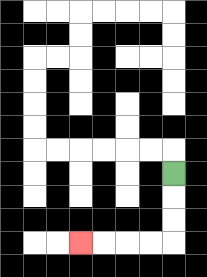{'start': '[7, 7]', 'end': '[3, 10]', 'path_directions': 'D,D,D,L,L,L,L', 'path_coordinates': '[[7, 7], [7, 8], [7, 9], [7, 10], [6, 10], [5, 10], [4, 10], [3, 10]]'}